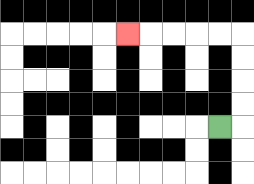{'start': '[9, 5]', 'end': '[5, 1]', 'path_directions': 'R,U,U,U,U,L,L,L,L,L', 'path_coordinates': '[[9, 5], [10, 5], [10, 4], [10, 3], [10, 2], [10, 1], [9, 1], [8, 1], [7, 1], [6, 1], [5, 1]]'}